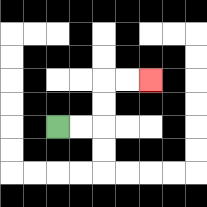{'start': '[2, 5]', 'end': '[6, 3]', 'path_directions': 'R,R,U,U,R,R', 'path_coordinates': '[[2, 5], [3, 5], [4, 5], [4, 4], [4, 3], [5, 3], [6, 3]]'}